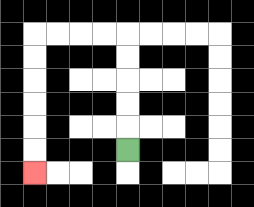{'start': '[5, 6]', 'end': '[1, 7]', 'path_directions': 'U,U,U,U,U,L,L,L,L,D,D,D,D,D,D', 'path_coordinates': '[[5, 6], [5, 5], [5, 4], [5, 3], [5, 2], [5, 1], [4, 1], [3, 1], [2, 1], [1, 1], [1, 2], [1, 3], [1, 4], [1, 5], [1, 6], [1, 7]]'}